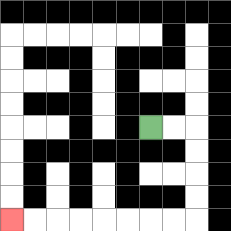{'start': '[6, 5]', 'end': '[0, 9]', 'path_directions': 'R,R,D,D,D,D,L,L,L,L,L,L,L,L', 'path_coordinates': '[[6, 5], [7, 5], [8, 5], [8, 6], [8, 7], [8, 8], [8, 9], [7, 9], [6, 9], [5, 9], [4, 9], [3, 9], [2, 9], [1, 9], [0, 9]]'}